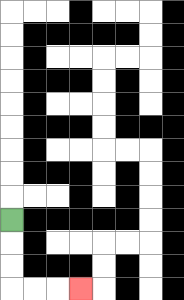{'start': '[0, 9]', 'end': '[3, 12]', 'path_directions': 'D,D,D,R,R,R', 'path_coordinates': '[[0, 9], [0, 10], [0, 11], [0, 12], [1, 12], [2, 12], [3, 12]]'}